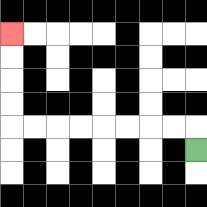{'start': '[8, 6]', 'end': '[0, 1]', 'path_directions': 'U,L,L,L,L,L,L,L,L,U,U,U,U', 'path_coordinates': '[[8, 6], [8, 5], [7, 5], [6, 5], [5, 5], [4, 5], [3, 5], [2, 5], [1, 5], [0, 5], [0, 4], [0, 3], [0, 2], [0, 1]]'}